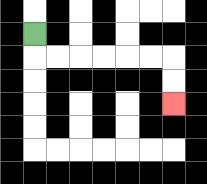{'start': '[1, 1]', 'end': '[7, 4]', 'path_directions': 'D,R,R,R,R,R,R,D,D', 'path_coordinates': '[[1, 1], [1, 2], [2, 2], [3, 2], [4, 2], [5, 2], [6, 2], [7, 2], [7, 3], [7, 4]]'}